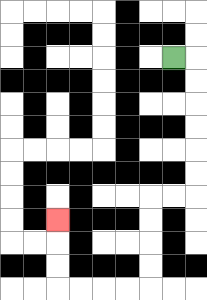{'start': '[7, 2]', 'end': '[2, 9]', 'path_directions': 'R,D,D,D,D,D,D,L,L,D,D,D,D,L,L,L,L,U,U,U', 'path_coordinates': '[[7, 2], [8, 2], [8, 3], [8, 4], [8, 5], [8, 6], [8, 7], [8, 8], [7, 8], [6, 8], [6, 9], [6, 10], [6, 11], [6, 12], [5, 12], [4, 12], [3, 12], [2, 12], [2, 11], [2, 10], [2, 9]]'}